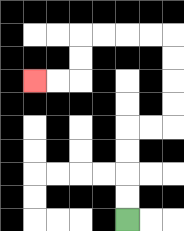{'start': '[5, 9]', 'end': '[1, 3]', 'path_directions': 'U,U,U,U,R,R,U,U,U,U,L,L,L,L,D,D,L,L', 'path_coordinates': '[[5, 9], [5, 8], [5, 7], [5, 6], [5, 5], [6, 5], [7, 5], [7, 4], [7, 3], [7, 2], [7, 1], [6, 1], [5, 1], [4, 1], [3, 1], [3, 2], [3, 3], [2, 3], [1, 3]]'}